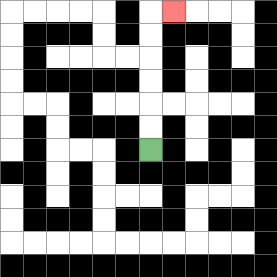{'start': '[6, 6]', 'end': '[7, 0]', 'path_directions': 'U,U,U,U,U,U,R', 'path_coordinates': '[[6, 6], [6, 5], [6, 4], [6, 3], [6, 2], [6, 1], [6, 0], [7, 0]]'}